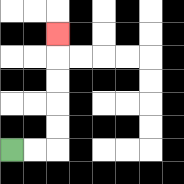{'start': '[0, 6]', 'end': '[2, 1]', 'path_directions': 'R,R,U,U,U,U,U', 'path_coordinates': '[[0, 6], [1, 6], [2, 6], [2, 5], [2, 4], [2, 3], [2, 2], [2, 1]]'}